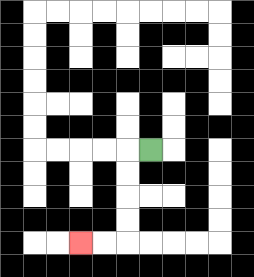{'start': '[6, 6]', 'end': '[3, 10]', 'path_directions': 'L,D,D,D,D,L,L', 'path_coordinates': '[[6, 6], [5, 6], [5, 7], [5, 8], [5, 9], [5, 10], [4, 10], [3, 10]]'}